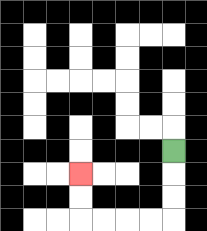{'start': '[7, 6]', 'end': '[3, 7]', 'path_directions': 'D,D,D,L,L,L,L,U,U', 'path_coordinates': '[[7, 6], [7, 7], [7, 8], [7, 9], [6, 9], [5, 9], [4, 9], [3, 9], [3, 8], [3, 7]]'}